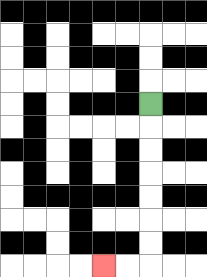{'start': '[6, 4]', 'end': '[4, 11]', 'path_directions': 'D,D,D,D,D,D,D,L,L', 'path_coordinates': '[[6, 4], [6, 5], [6, 6], [6, 7], [6, 8], [6, 9], [6, 10], [6, 11], [5, 11], [4, 11]]'}